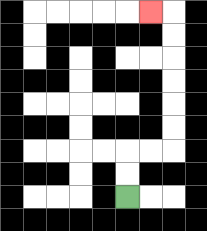{'start': '[5, 8]', 'end': '[6, 0]', 'path_directions': 'U,U,R,R,U,U,U,U,U,U,L', 'path_coordinates': '[[5, 8], [5, 7], [5, 6], [6, 6], [7, 6], [7, 5], [7, 4], [7, 3], [7, 2], [7, 1], [7, 0], [6, 0]]'}